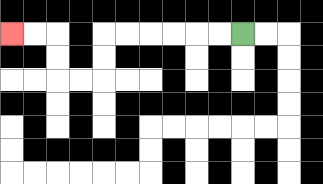{'start': '[10, 1]', 'end': '[0, 1]', 'path_directions': 'L,L,L,L,L,L,D,D,L,L,U,U,L,L', 'path_coordinates': '[[10, 1], [9, 1], [8, 1], [7, 1], [6, 1], [5, 1], [4, 1], [4, 2], [4, 3], [3, 3], [2, 3], [2, 2], [2, 1], [1, 1], [0, 1]]'}